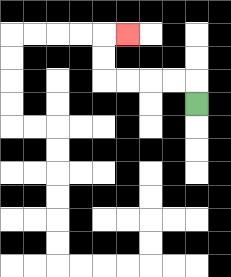{'start': '[8, 4]', 'end': '[5, 1]', 'path_directions': 'U,L,L,L,L,U,U,R', 'path_coordinates': '[[8, 4], [8, 3], [7, 3], [6, 3], [5, 3], [4, 3], [4, 2], [4, 1], [5, 1]]'}